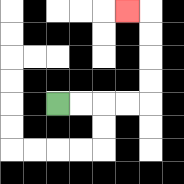{'start': '[2, 4]', 'end': '[5, 0]', 'path_directions': 'R,R,R,R,U,U,U,U,L', 'path_coordinates': '[[2, 4], [3, 4], [4, 4], [5, 4], [6, 4], [6, 3], [6, 2], [6, 1], [6, 0], [5, 0]]'}